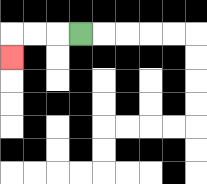{'start': '[3, 1]', 'end': '[0, 2]', 'path_directions': 'L,L,L,D', 'path_coordinates': '[[3, 1], [2, 1], [1, 1], [0, 1], [0, 2]]'}